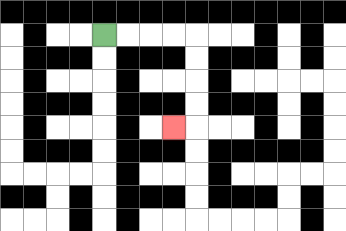{'start': '[4, 1]', 'end': '[7, 5]', 'path_directions': 'R,R,R,R,D,D,D,D,L', 'path_coordinates': '[[4, 1], [5, 1], [6, 1], [7, 1], [8, 1], [8, 2], [8, 3], [8, 4], [8, 5], [7, 5]]'}